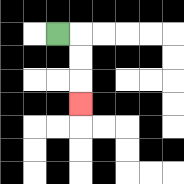{'start': '[2, 1]', 'end': '[3, 4]', 'path_directions': 'R,D,D,D', 'path_coordinates': '[[2, 1], [3, 1], [3, 2], [3, 3], [3, 4]]'}